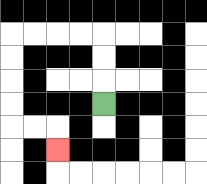{'start': '[4, 4]', 'end': '[2, 6]', 'path_directions': 'U,U,U,L,L,L,L,D,D,D,D,R,R,D', 'path_coordinates': '[[4, 4], [4, 3], [4, 2], [4, 1], [3, 1], [2, 1], [1, 1], [0, 1], [0, 2], [0, 3], [0, 4], [0, 5], [1, 5], [2, 5], [2, 6]]'}